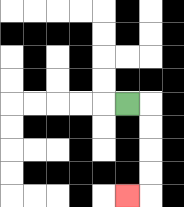{'start': '[5, 4]', 'end': '[5, 8]', 'path_directions': 'R,D,D,D,D,L', 'path_coordinates': '[[5, 4], [6, 4], [6, 5], [6, 6], [6, 7], [6, 8], [5, 8]]'}